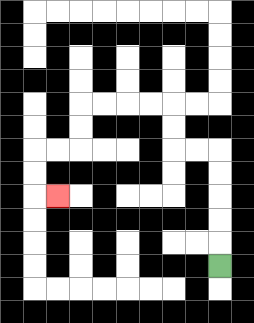{'start': '[9, 11]', 'end': '[2, 8]', 'path_directions': 'U,U,U,U,U,L,L,U,U,L,L,L,L,D,D,L,L,D,D,R', 'path_coordinates': '[[9, 11], [9, 10], [9, 9], [9, 8], [9, 7], [9, 6], [8, 6], [7, 6], [7, 5], [7, 4], [6, 4], [5, 4], [4, 4], [3, 4], [3, 5], [3, 6], [2, 6], [1, 6], [1, 7], [1, 8], [2, 8]]'}